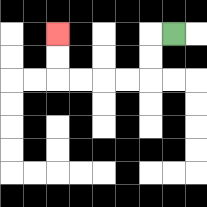{'start': '[7, 1]', 'end': '[2, 1]', 'path_directions': 'L,D,D,L,L,L,L,U,U', 'path_coordinates': '[[7, 1], [6, 1], [6, 2], [6, 3], [5, 3], [4, 3], [3, 3], [2, 3], [2, 2], [2, 1]]'}